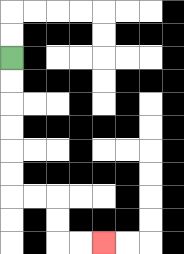{'start': '[0, 2]', 'end': '[4, 10]', 'path_directions': 'D,D,D,D,D,D,R,R,D,D,R,R', 'path_coordinates': '[[0, 2], [0, 3], [0, 4], [0, 5], [0, 6], [0, 7], [0, 8], [1, 8], [2, 8], [2, 9], [2, 10], [3, 10], [4, 10]]'}